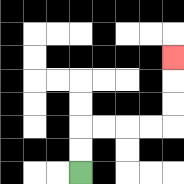{'start': '[3, 7]', 'end': '[7, 2]', 'path_directions': 'U,U,R,R,R,R,U,U,U', 'path_coordinates': '[[3, 7], [3, 6], [3, 5], [4, 5], [5, 5], [6, 5], [7, 5], [7, 4], [7, 3], [7, 2]]'}